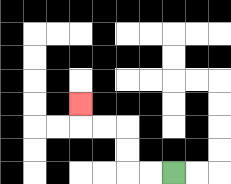{'start': '[7, 7]', 'end': '[3, 4]', 'path_directions': 'L,L,U,U,L,L,U', 'path_coordinates': '[[7, 7], [6, 7], [5, 7], [5, 6], [5, 5], [4, 5], [3, 5], [3, 4]]'}